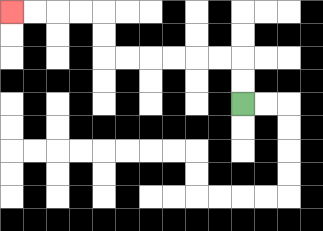{'start': '[10, 4]', 'end': '[0, 0]', 'path_directions': 'U,U,L,L,L,L,L,L,U,U,L,L,L,L', 'path_coordinates': '[[10, 4], [10, 3], [10, 2], [9, 2], [8, 2], [7, 2], [6, 2], [5, 2], [4, 2], [4, 1], [4, 0], [3, 0], [2, 0], [1, 0], [0, 0]]'}